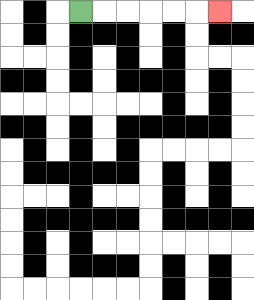{'start': '[3, 0]', 'end': '[9, 0]', 'path_directions': 'R,R,R,R,R,R', 'path_coordinates': '[[3, 0], [4, 0], [5, 0], [6, 0], [7, 0], [8, 0], [9, 0]]'}